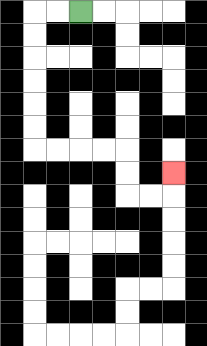{'start': '[3, 0]', 'end': '[7, 7]', 'path_directions': 'L,L,D,D,D,D,D,D,R,R,R,R,D,D,R,R,U', 'path_coordinates': '[[3, 0], [2, 0], [1, 0], [1, 1], [1, 2], [1, 3], [1, 4], [1, 5], [1, 6], [2, 6], [3, 6], [4, 6], [5, 6], [5, 7], [5, 8], [6, 8], [7, 8], [7, 7]]'}